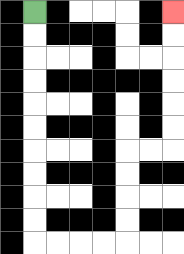{'start': '[1, 0]', 'end': '[7, 0]', 'path_directions': 'D,D,D,D,D,D,D,D,D,D,R,R,R,R,U,U,U,U,R,R,U,U,U,U,U,U', 'path_coordinates': '[[1, 0], [1, 1], [1, 2], [1, 3], [1, 4], [1, 5], [1, 6], [1, 7], [1, 8], [1, 9], [1, 10], [2, 10], [3, 10], [4, 10], [5, 10], [5, 9], [5, 8], [5, 7], [5, 6], [6, 6], [7, 6], [7, 5], [7, 4], [7, 3], [7, 2], [7, 1], [7, 0]]'}